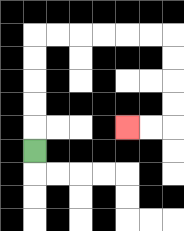{'start': '[1, 6]', 'end': '[5, 5]', 'path_directions': 'U,U,U,U,U,R,R,R,R,R,R,D,D,D,D,L,L', 'path_coordinates': '[[1, 6], [1, 5], [1, 4], [1, 3], [1, 2], [1, 1], [2, 1], [3, 1], [4, 1], [5, 1], [6, 1], [7, 1], [7, 2], [7, 3], [7, 4], [7, 5], [6, 5], [5, 5]]'}